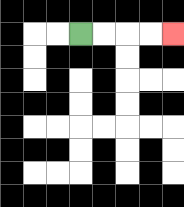{'start': '[3, 1]', 'end': '[7, 1]', 'path_directions': 'R,R,R,R', 'path_coordinates': '[[3, 1], [4, 1], [5, 1], [6, 1], [7, 1]]'}